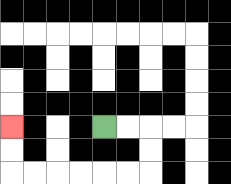{'start': '[4, 5]', 'end': '[0, 5]', 'path_directions': 'R,R,D,D,L,L,L,L,L,L,U,U', 'path_coordinates': '[[4, 5], [5, 5], [6, 5], [6, 6], [6, 7], [5, 7], [4, 7], [3, 7], [2, 7], [1, 7], [0, 7], [0, 6], [0, 5]]'}